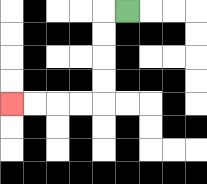{'start': '[5, 0]', 'end': '[0, 4]', 'path_directions': 'L,D,D,D,D,L,L,L,L', 'path_coordinates': '[[5, 0], [4, 0], [4, 1], [4, 2], [4, 3], [4, 4], [3, 4], [2, 4], [1, 4], [0, 4]]'}